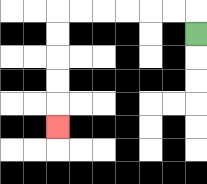{'start': '[8, 1]', 'end': '[2, 5]', 'path_directions': 'U,L,L,L,L,L,L,D,D,D,D,D', 'path_coordinates': '[[8, 1], [8, 0], [7, 0], [6, 0], [5, 0], [4, 0], [3, 0], [2, 0], [2, 1], [2, 2], [2, 3], [2, 4], [2, 5]]'}